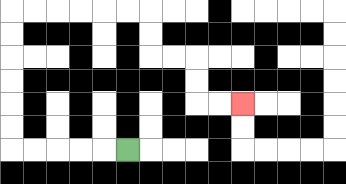{'start': '[5, 6]', 'end': '[10, 4]', 'path_directions': 'L,L,L,L,L,U,U,U,U,U,U,R,R,R,R,R,R,D,D,R,R,D,D,R,R', 'path_coordinates': '[[5, 6], [4, 6], [3, 6], [2, 6], [1, 6], [0, 6], [0, 5], [0, 4], [0, 3], [0, 2], [0, 1], [0, 0], [1, 0], [2, 0], [3, 0], [4, 0], [5, 0], [6, 0], [6, 1], [6, 2], [7, 2], [8, 2], [8, 3], [8, 4], [9, 4], [10, 4]]'}